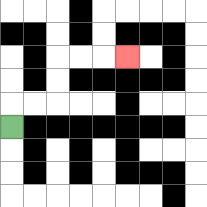{'start': '[0, 5]', 'end': '[5, 2]', 'path_directions': 'U,R,R,U,U,R,R,R', 'path_coordinates': '[[0, 5], [0, 4], [1, 4], [2, 4], [2, 3], [2, 2], [3, 2], [4, 2], [5, 2]]'}